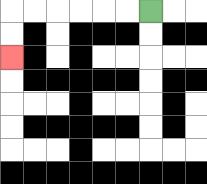{'start': '[6, 0]', 'end': '[0, 2]', 'path_directions': 'L,L,L,L,L,L,D,D', 'path_coordinates': '[[6, 0], [5, 0], [4, 0], [3, 0], [2, 0], [1, 0], [0, 0], [0, 1], [0, 2]]'}